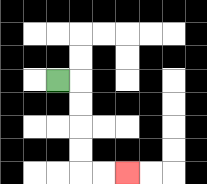{'start': '[2, 3]', 'end': '[5, 7]', 'path_directions': 'R,D,D,D,D,R,R', 'path_coordinates': '[[2, 3], [3, 3], [3, 4], [3, 5], [3, 6], [3, 7], [4, 7], [5, 7]]'}